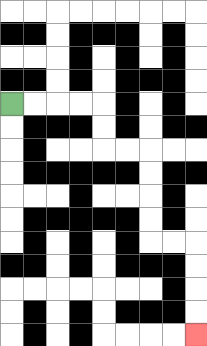{'start': '[0, 4]', 'end': '[8, 14]', 'path_directions': 'R,R,R,R,D,D,R,R,D,D,D,D,R,R,D,D,D,D', 'path_coordinates': '[[0, 4], [1, 4], [2, 4], [3, 4], [4, 4], [4, 5], [4, 6], [5, 6], [6, 6], [6, 7], [6, 8], [6, 9], [6, 10], [7, 10], [8, 10], [8, 11], [8, 12], [8, 13], [8, 14]]'}